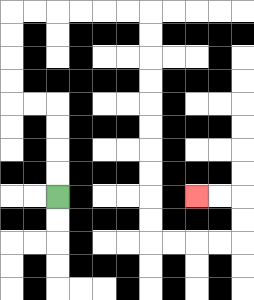{'start': '[2, 8]', 'end': '[8, 8]', 'path_directions': 'U,U,U,U,L,L,U,U,U,U,R,R,R,R,R,R,D,D,D,D,D,D,D,D,D,D,R,R,R,R,U,U,L,L', 'path_coordinates': '[[2, 8], [2, 7], [2, 6], [2, 5], [2, 4], [1, 4], [0, 4], [0, 3], [0, 2], [0, 1], [0, 0], [1, 0], [2, 0], [3, 0], [4, 0], [5, 0], [6, 0], [6, 1], [6, 2], [6, 3], [6, 4], [6, 5], [6, 6], [6, 7], [6, 8], [6, 9], [6, 10], [7, 10], [8, 10], [9, 10], [10, 10], [10, 9], [10, 8], [9, 8], [8, 8]]'}